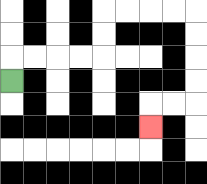{'start': '[0, 3]', 'end': '[6, 5]', 'path_directions': 'U,R,R,R,R,U,U,R,R,R,R,D,D,D,D,L,L,D', 'path_coordinates': '[[0, 3], [0, 2], [1, 2], [2, 2], [3, 2], [4, 2], [4, 1], [4, 0], [5, 0], [6, 0], [7, 0], [8, 0], [8, 1], [8, 2], [8, 3], [8, 4], [7, 4], [6, 4], [6, 5]]'}